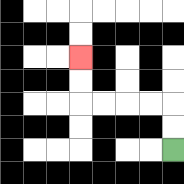{'start': '[7, 6]', 'end': '[3, 2]', 'path_directions': 'U,U,L,L,L,L,U,U', 'path_coordinates': '[[7, 6], [7, 5], [7, 4], [6, 4], [5, 4], [4, 4], [3, 4], [3, 3], [3, 2]]'}